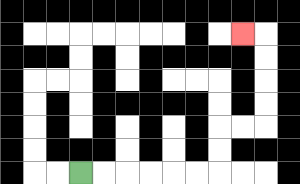{'start': '[3, 7]', 'end': '[10, 1]', 'path_directions': 'R,R,R,R,R,R,U,U,R,R,U,U,U,U,L', 'path_coordinates': '[[3, 7], [4, 7], [5, 7], [6, 7], [7, 7], [8, 7], [9, 7], [9, 6], [9, 5], [10, 5], [11, 5], [11, 4], [11, 3], [11, 2], [11, 1], [10, 1]]'}